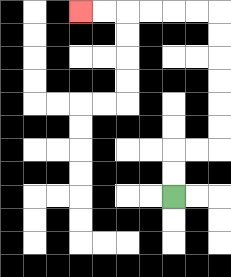{'start': '[7, 8]', 'end': '[3, 0]', 'path_directions': 'U,U,R,R,U,U,U,U,U,U,L,L,L,L,L,L', 'path_coordinates': '[[7, 8], [7, 7], [7, 6], [8, 6], [9, 6], [9, 5], [9, 4], [9, 3], [9, 2], [9, 1], [9, 0], [8, 0], [7, 0], [6, 0], [5, 0], [4, 0], [3, 0]]'}